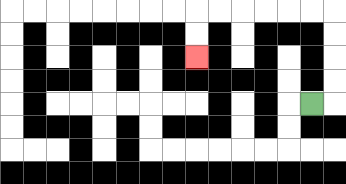{'start': '[13, 4]', 'end': '[8, 2]', 'path_directions': 'R,U,U,U,U,L,L,L,L,L,L,D,D', 'path_coordinates': '[[13, 4], [14, 4], [14, 3], [14, 2], [14, 1], [14, 0], [13, 0], [12, 0], [11, 0], [10, 0], [9, 0], [8, 0], [8, 1], [8, 2]]'}